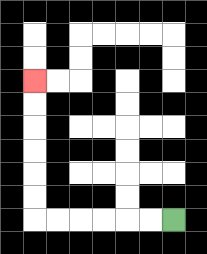{'start': '[7, 9]', 'end': '[1, 3]', 'path_directions': 'L,L,L,L,L,L,U,U,U,U,U,U', 'path_coordinates': '[[7, 9], [6, 9], [5, 9], [4, 9], [3, 9], [2, 9], [1, 9], [1, 8], [1, 7], [1, 6], [1, 5], [1, 4], [1, 3]]'}